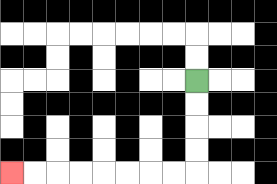{'start': '[8, 3]', 'end': '[0, 7]', 'path_directions': 'D,D,D,D,L,L,L,L,L,L,L,L', 'path_coordinates': '[[8, 3], [8, 4], [8, 5], [8, 6], [8, 7], [7, 7], [6, 7], [5, 7], [4, 7], [3, 7], [2, 7], [1, 7], [0, 7]]'}